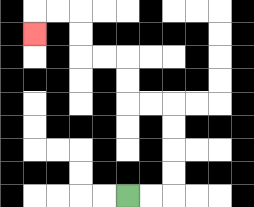{'start': '[5, 8]', 'end': '[1, 1]', 'path_directions': 'R,R,U,U,U,U,L,L,U,U,L,L,U,U,L,L,D', 'path_coordinates': '[[5, 8], [6, 8], [7, 8], [7, 7], [7, 6], [7, 5], [7, 4], [6, 4], [5, 4], [5, 3], [5, 2], [4, 2], [3, 2], [3, 1], [3, 0], [2, 0], [1, 0], [1, 1]]'}